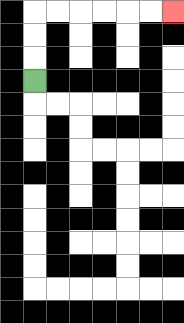{'start': '[1, 3]', 'end': '[7, 0]', 'path_directions': 'U,U,U,R,R,R,R,R,R', 'path_coordinates': '[[1, 3], [1, 2], [1, 1], [1, 0], [2, 0], [3, 0], [4, 0], [5, 0], [6, 0], [7, 0]]'}